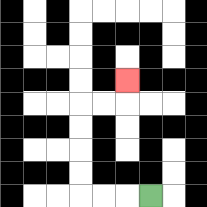{'start': '[6, 8]', 'end': '[5, 3]', 'path_directions': 'L,L,L,U,U,U,U,R,R,U', 'path_coordinates': '[[6, 8], [5, 8], [4, 8], [3, 8], [3, 7], [3, 6], [3, 5], [3, 4], [4, 4], [5, 4], [5, 3]]'}